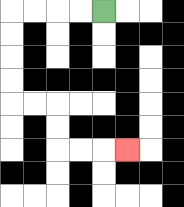{'start': '[4, 0]', 'end': '[5, 6]', 'path_directions': 'L,L,L,L,D,D,D,D,R,R,D,D,R,R,R', 'path_coordinates': '[[4, 0], [3, 0], [2, 0], [1, 0], [0, 0], [0, 1], [0, 2], [0, 3], [0, 4], [1, 4], [2, 4], [2, 5], [2, 6], [3, 6], [4, 6], [5, 6]]'}